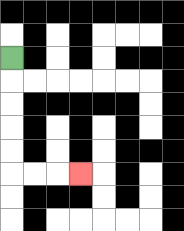{'start': '[0, 2]', 'end': '[3, 7]', 'path_directions': 'D,D,D,D,D,R,R,R', 'path_coordinates': '[[0, 2], [0, 3], [0, 4], [0, 5], [0, 6], [0, 7], [1, 7], [2, 7], [3, 7]]'}